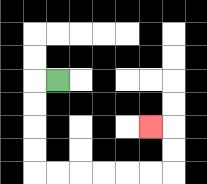{'start': '[2, 3]', 'end': '[6, 5]', 'path_directions': 'L,D,D,D,D,R,R,R,R,R,R,U,U,L', 'path_coordinates': '[[2, 3], [1, 3], [1, 4], [1, 5], [1, 6], [1, 7], [2, 7], [3, 7], [4, 7], [5, 7], [6, 7], [7, 7], [7, 6], [7, 5], [6, 5]]'}